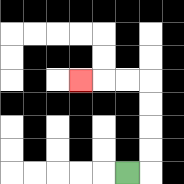{'start': '[5, 7]', 'end': '[3, 3]', 'path_directions': 'R,U,U,U,U,L,L,L', 'path_coordinates': '[[5, 7], [6, 7], [6, 6], [6, 5], [6, 4], [6, 3], [5, 3], [4, 3], [3, 3]]'}